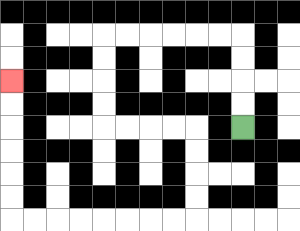{'start': '[10, 5]', 'end': '[0, 3]', 'path_directions': 'U,U,U,U,L,L,L,L,L,L,D,D,D,D,R,R,R,R,D,D,D,D,L,L,L,L,L,L,L,L,U,U,U,U,U,U', 'path_coordinates': '[[10, 5], [10, 4], [10, 3], [10, 2], [10, 1], [9, 1], [8, 1], [7, 1], [6, 1], [5, 1], [4, 1], [4, 2], [4, 3], [4, 4], [4, 5], [5, 5], [6, 5], [7, 5], [8, 5], [8, 6], [8, 7], [8, 8], [8, 9], [7, 9], [6, 9], [5, 9], [4, 9], [3, 9], [2, 9], [1, 9], [0, 9], [0, 8], [0, 7], [0, 6], [0, 5], [0, 4], [0, 3]]'}